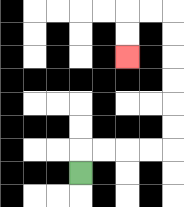{'start': '[3, 7]', 'end': '[5, 2]', 'path_directions': 'U,R,R,R,R,U,U,U,U,U,U,L,L,D,D', 'path_coordinates': '[[3, 7], [3, 6], [4, 6], [5, 6], [6, 6], [7, 6], [7, 5], [7, 4], [7, 3], [7, 2], [7, 1], [7, 0], [6, 0], [5, 0], [5, 1], [5, 2]]'}